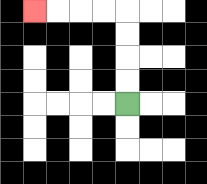{'start': '[5, 4]', 'end': '[1, 0]', 'path_directions': 'U,U,U,U,L,L,L,L', 'path_coordinates': '[[5, 4], [5, 3], [5, 2], [5, 1], [5, 0], [4, 0], [3, 0], [2, 0], [1, 0]]'}